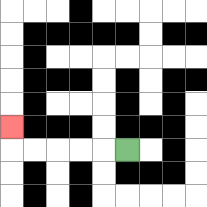{'start': '[5, 6]', 'end': '[0, 5]', 'path_directions': 'L,L,L,L,L,U', 'path_coordinates': '[[5, 6], [4, 6], [3, 6], [2, 6], [1, 6], [0, 6], [0, 5]]'}